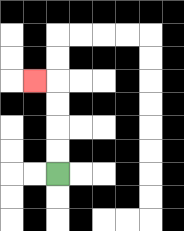{'start': '[2, 7]', 'end': '[1, 3]', 'path_directions': 'U,U,U,U,L', 'path_coordinates': '[[2, 7], [2, 6], [2, 5], [2, 4], [2, 3], [1, 3]]'}